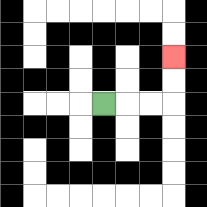{'start': '[4, 4]', 'end': '[7, 2]', 'path_directions': 'R,R,R,U,U', 'path_coordinates': '[[4, 4], [5, 4], [6, 4], [7, 4], [7, 3], [7, 2]]'}